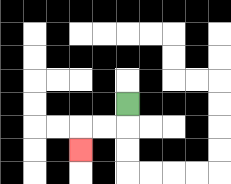{'start': '[5, 4]', 'end': '[3, 6]', 'path_directions': 'D,L,L,D', 'path_coordinates': '[[5, 4], [5, 5], [4, 5], [3, 5], [3, 6]]'}